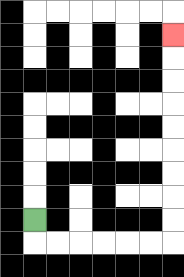{'start': '[1, 9]', 'end': '[7, 1]', 'path_directions': 'D,R,R,R,R,R,R,U,U,U,U,U,U,U,U,U', 'path_coordinates': '[[1, 9], [1, 10], [2, 10], [3, 10], [4, 10], [5, 10], [6, 10], [7, 10], [7, 9], [7, 8], [7, 7], [7, 6], [7, 5], [7, 4], [7, 3], [7, 2], [7, 1]]'}